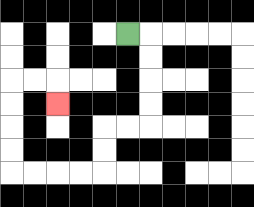{'start': '[5, 1]', 'end': '[2, 4]', 'path_directions': 'R,D,D,D,D,L,L,D,D,L,L,L,L,U,U,U,U,R,R,D', 'path_coordinates': '[[5, 1], [6, 1], [6, 2], [6, 3], [6, 4], [6, 5], [5, 5], [4, 5], [4, 6], [4, 7], [3, 7], [2, 7], [1, 7], [0, 7], [0, 6], [0, 5], [0, 4], [0, 3], [1, 3], [2, 3], [2, 4]]'}